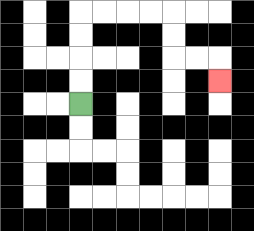{'start': '[3, 4]', 'end': '[9, 3]', 'path_directions': 'U,U,U,U,R,R,R,R,D,D,R,R,D', 'path_coordinates': '[[3, 4], [3, 3], [3, 2], [3, 1], [3, 0], [4, 0], [5, 0], [6, 0], [7, 0], [7, 1], [7, 2], [8, 2], [9, 2], [9, 3]]'}